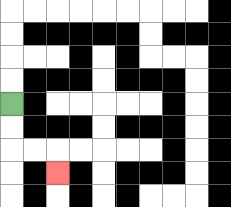{'start': '[0, 4]', 'end': '[2, 7]', 'path_directions': 'D,D,R,R,D', 'path_coordinates': '[[0, 4], [0, 5], [0, 6], [1, 6], [2, 6], [2, 7]]'}